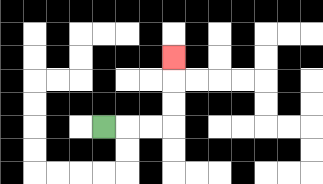{'start': '[4, 5]', 'end': '[7, 2]', 'path_directions': 'R,R,R,U,U,U', 'path_coordinates': '[[4, 5], [5, 5], [6, 5], [7, 5], [7, 4], [7, 3], [7, 2]]'}